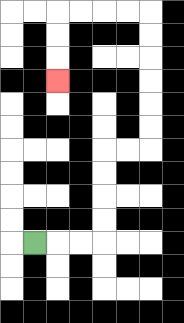{'start': '[1, 10]', 'end': '[2, 3]', 'path_directions': 'R,R,R,U,U,U,U,R,R,U,U,U,U,U,U,L,L,L,L,D,D,D', 'path_coordinates': '[[1, 10], [2, 10], [3, 10], [4, 10], [4, 9], [4, 8], [4, 7], [4, 6], [5, 6], [6, 6], [6, 5], [6, 4], [6, 3], [6, 2], [6, 1], [6, 0], [5, 0], [4, 0], [3, 0], [2, 0], [2, 1], [2, 2], [2, 3]]'}